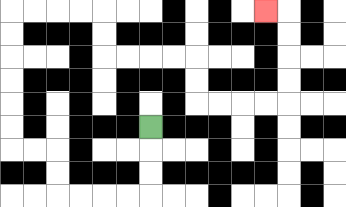{'start': '[6, 5]', 'end': '[11, 0]', 'path_directions': 'D,D,D,L,L,L,L,U,U,L,L,U,U,U,U,U,U,R,R,R,R,D,D,R,R,R,R,D,D,R,R,R,R,U,U,U,U,L', 'path_coordinates': '[[6, 5], [6, 6], [6, 7], [6, 8], [5, 8], [4, 8], [3, 8], [2, 8], [2, 7], [2, 6], [1, 6], [0, 6], [0, 5], [0, 4], [0, 3], [0, 2], [0, 1], [0, 0], [1, 0], [2, 0], [3, 0], [4, 0], [4, 1], [4, 2], [5, 2], [6, 2], [7, 2], [8, 2], [8, 3], [8, 4], [9, 4], [10, 4], [11, 4], [12, 4], [12, 3], [12, 2], [12, 1], [12, 0], [11, 0]]'}